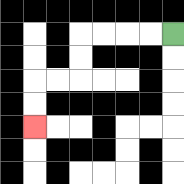{'start': '[7, 1]', 'end': '[1, 5]', 'path_directions': 'L,L,L,L,D,D,L,L,D,D', 'path_coordinates': '[[7, 1], [6, 1], [5, 1], [4, 1], [3, 1], [3, 2], [3, 3], [2, 3], [1, 3], [1, 4], [1, 5]]'}